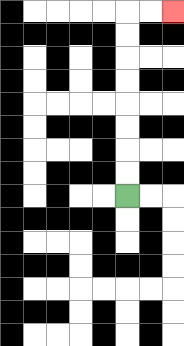{'start': '[5, 8]', 'end': '[7, 0]', 'path_directions': 'U,U,U,U,U,U,U,U,R,R', 'path_coordinates': '[[5, 8], [5, 7], [5, 6], [5, 5], [5, 4], [5, 3], [5, 2], [5, 1], [5, 0], [6, 0], [7, 0]]'}